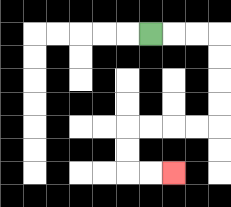{'start': '[6, 1]', 'end': '[7, 7]', 'path_directions': 'R,R,R,D,D,D,D,L,L,L,L,D,D,R,R', 'path_coordinates': '[[6, 1], [7, 1], [8, 1], [9, 1], [9, 2], [9, 3], [9, 4], [9, 5], [8, 5], [7, 5], [6, 5], [5, 5], [5, 6], [5, 7], [6, 7], [7, 7]]'}